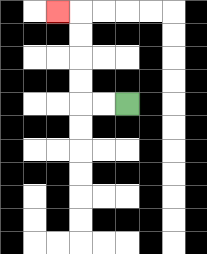{'start': '[5, 4]', 'end': '[2, 0]', 'path_directions': 'L,L,U,U,U,U,L', 'path_coordinates': '[[5, 4], [4, 4], [3, 4], [3, 3], [3, 2], [3, 1], [3, 0], [2, 0]]'}